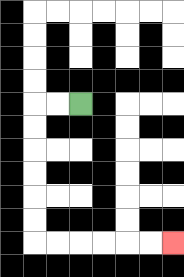{'start': '[3, 4]', 'end': '[7, 10]', 'path_directions': 'L,L,D,D,D,D,D,D,R,R,R,R,R,R', 'path_coordinates': '[[3, 4], [2, 4], [1, 4], [1, 5], [1, 6], [1, 7], [1, 8], [1, 9], [1, 10], [2, 10], [3, 10], [4, 10], [5, 10], [6, 10], [7, 10]]'}